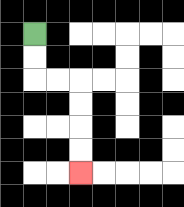{'start': '[1, 1]', 'end': '[3, 7]', 'path_directions': 'D,D,R,R,D,D,D,D', 'path_coordinates': '[[1, 1], [1, 2], [1, 3], [2, 3], [3, 3], [3, 4], [3, 5], [3, 6], [3, 7]]'}